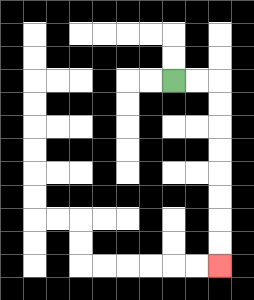{'start': '[7, 3]', 'end': '[9, 11]', 'path_directions': 'R,R,D,D,D,D,D,D,D,D', 'path_coordinates': '[[7, 3], [8, 3], [9, 3], [9, 4], [9, 5], [9, 6], [9, 7], [9, 8], [9, 9], [9, 10], [9, 11]]'}